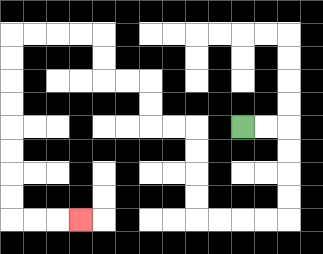{'start': '[10, 5]', 'end': '[3, 9]', 'path_directions': 'R,R,D,D,D,D,L,L,L,L,U,U,U,U,L,L,U,U,L,L,U,U,L,L,L,L,D,D,D,D,D,D,D,D,R,R,R', 'path_coordinates': '[[10, 5], [11, 5], [12, 5], [12, 6], [12, 7], [12, 8], [12, 9], [11, 9], [10, 9], [9, 9], [8, 9], [8, 8], [8, 7], [8, 6], [8, 5], [7, 5], [6, 5], [6, 4], [6, 3], [5, 3], [4, 3], [4, 2], [4, 1], [3, 1], [2, 1], [1, 1], [0, 1], [0, 2], [0, 3], [0, 4], [0, 5], [0, 6], [0, 7], [0, 8], [0, 9], [1, 9], [2, 9], [3, 9]]'}